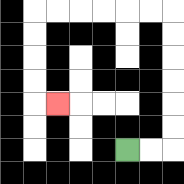{'start': '[5, 6]', 'end': '[2, 4]', 'path_directions': 'R,R,U,U,U,U,U,U,L,L,L,L,L,L,D,D,D,D,R', 'path_coordinates': '[[5, 6], [6, 6], [7, 6], [7, 5], [7, 4], [7, 3], [7, 2], [7, 1], [7, 0], [6, 0], [5, 0], [4, 0], [3, 0], [2, 0], [1, 0], [1, 1], [1, 2], [1, 3], [1, 4], [2, 4]]'}